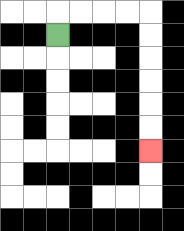{'start': '[2, 1]', 'end': '[6, 6]', 'path_directions': 'U,R,R,R,R,D,D,D,D,D,D', 'path_coordinates': '[[2, 1], [2, 0], [3, 0], [4, 0], [5, 0], [6, 0], [6, 1], [6, 2], [6, 3], [6, 4], [6, 5], [6, 6]]'}